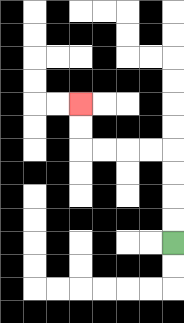{'start': '[7, 10]', 'end': '[3, 4]', 'path_directions': 'U,U,U,U,L,L,L,L,U,U', 'path_coordinates': '[[7, 10], [7, 9], [7, 8], [7, 7], [7, 6], [6, 6], [5, 6], [4, 6], [3, 6], [3, 5], [3, 4]]'}